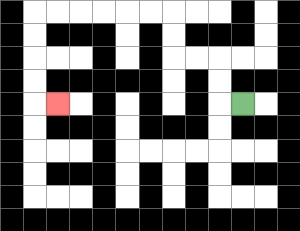{'start': '[10, 4]', 'end': '[2, 4]', 'path_directions': 'L,U,U,L,L,U,U,L,L,L,L,L,L,D,D,D,D,R', 'path_coordinates': '[[10, 4], [9, 4], [9, 3], [9, 2], [8, 2], [7, 2], [7, 1], [7, 0], [6, 0], [5, 0], [4, 0], [3, 0], [2, 0], [1, 0], [1, 1], [1, 2], [1, 3], [1, 4], [2, 4]]'}